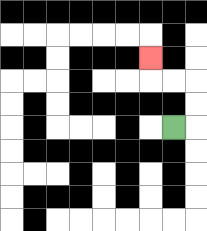{'start': '[7, 5]', 'end': '[6, 2]', 'path_directions': 'R,U,U,L,L,U', 'path_coordinates': '[[7, 5], [8, 5], [8, 4], [8, 3], [7, 3], [6, 3], [6, 2]]'}